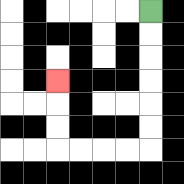{'start': '[6, 0]', 'end': '[2, 3]', 'path_directions': 'D,D,D,D,D,D,L,L,L,L,U,U,U', 'path_coordinates': '[[6, 0], [6, 1], [6, 2], [6, 3], [6, 4], [6, 5], [6, 6], [5, 6], [4, 6], [3, 6], [2, 6], [2, 5], [2, 4], [2, 3]]'}